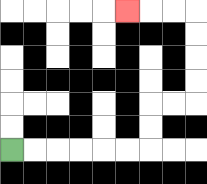{'start': '[0, 6]', 'end': '[5, 0]', 'path_directions': 'R,R,R,R,R,R,U,U,R,R,U,U,U,U,L,L,L', 'path_coordinates': '[[0, 6], [1, 6], [2, 6], [3, 6], [4, 6], [5, 6], [6, 6], [6, 5], [6, 4], [7, 4], [8, 4], [8, 3], [8, 2], [8, 1], [8, 0], [7, 0], [6, 0], [5, 0]]'}